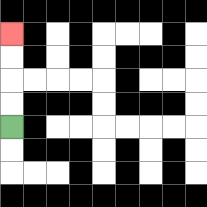{'start': '[0, 5]', 'end': '[0, 1]', 'path_directions': 'U,U,U,U', 'path_coordinates': '[[0, 5], [0, 4], [0, 3], [0, 2], [0, 1]]'}